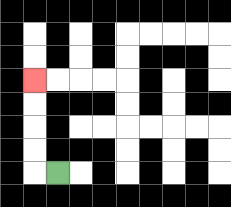{'start': '[2, 7]', 'end': '[1, 3]', 'path_directions': 'L,U,U,U,U', 'path_coordinates': '[[2, 7], [1, 7], [1, 6], [1, 5], [1, 4], [1, 3]]'}